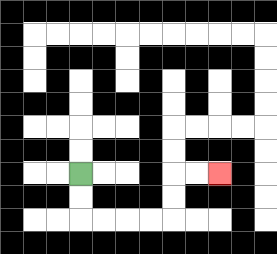{'start': '[3, 7]', 'end': '[9, 7]', 'path_directions': 'D,D,R,R,R,R,U,U,R,R', 'path_coordinates': '[[3, 7], [3, 8], [3, 9], [4, 9], [5, 9], [6, 9], [7, 9], [7, 8], [7, 7], [8, 7], [9, 7]]'}